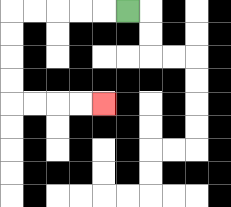{'start': '[5, 0]', 'end': '[4, 4]', 'path_directions': 'L,L,L,L,L,D,D,D,D,R,R,R,R', 'path_coordinates': '[[5, 0], [4, 0], [3, 0], [2, 0], [1, 0], [0, 0], [0, 1], [0, 2], [0, 3], [0, 4], [1, 4], [2, 4], [3, 4], [4, 4]]'}